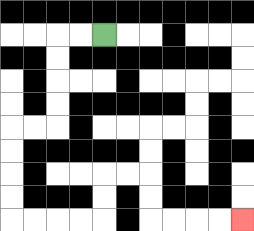{'start': '[4, 1]', 'end': '[10, 9]', 'path_directions': 'L,L,D,D,D,D,L,L,D,D,D,D,R,R,R,R,U,U,R,R,D,D,R,R,R,R', 'path_coordinates': '[[4, 1], [3, 1], [2, 1], [2, 2], [2, 3], [2, 4], [2, 5], [1, 5], [0, 5], [0, 6], [0, 7], [0, 8], [0, 9], [1, 9], [2, 9], [3, 9], [4, 9], [4, 8], [4, 7], [5, 7], [6, 7], [6, 8], [6, 9], [7, 9], [8, 9], [9, 9], [10, 9]]'}